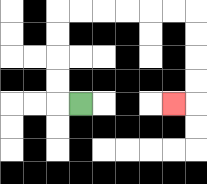{'start': '[3, 4]', 'end': '[7, 4]', 'path_directions': 'L,U,U,U,U,R,R,R,R,R,R,D,D,D,D,L', 'path_coordinates': '[[3, 4], [2, 4], [2, 3], [2, 2], [2, 1], [2, 0], [3, 0], [4, 0], [5, 0], [6, 0], [7, 0], [8, 0], [8, 1], [8, 2], [8, 3], [8, 4], [7, 4]]'}